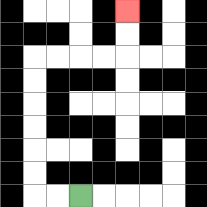{'start': '[3, 8]', 'end': '[5, 0]', 'path_directions': 'L,L,U,U,U,U,U,U,R,R,R,R,U,U', 'path_coordinates': '[[3, 8], [2, 8], [1, 8], [1, 7], [1, 6], [1, 5], [1, 4], [1, 3], [1, 2], [2, 2], [3, 2], [4, 2], [5, 2], [5, 1], [5, 0]]'}